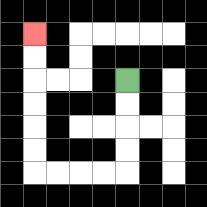{'start': '[5, 3]', 'end': '[1, 1]', 'path_directions': 'D,D,D,D,L,L,L,L,U,U,U,U,U,U', 'path_coordinates': '[[5, 3], [5, 4], [5, 5], [5, 6], [5, 7], [4, 7], [3, 7], [2, 7], [1, 7], [1, 6], [1, 5], [1, 4], [1, 3], [1, 2], [1, 1]]'}